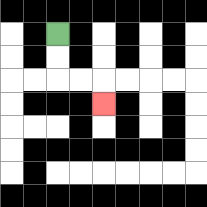{'start': '[2, 1]', 'end': '[4, 4]', 'path_directions': 'D,D,R,R,D', 'path_coordinates': '[[2, 1], [2, 2], [2, 3], [3, 3], [4, 3], [4, 4]]'}